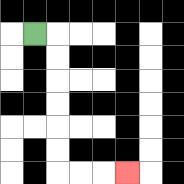{'start': '[1, 1]', 'end': '[5, 7]', 'path_directions': 'R,D,D,D,D,D,D,R,R,R', 'path_coordinates': '[[1, 1], [2, 1], [2, 2], [2, 3], [2, 4], [2, 5], [2, 6], [2, 7], [3, 7], [4, 7], [5, 7]]'}